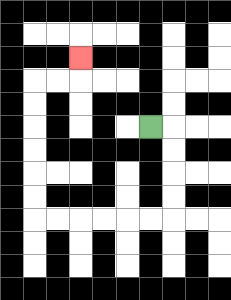{'start': '[6, 5]', 'end': '[3, 2]', 'path_directions': 'R,D,D,D,D,L,L,L,L,L,L,U,U,U,U,U,U,R,R,U', 'path_coordinates': '[[6, 5], [7, 5], [7, 6], [7, 7], [7, 8], [7, 9], [6, 9], [5, 9], [4, 9], [3, 9], [2, 9], [1, 9], [1, 8], [1, 7], [1, 6], [1, 5], [1, 4], [1, 3], [2, 3], [3, 3], [3, 2]]'}